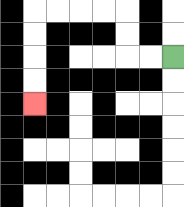{'start': '[7, 2]', 'end': '[1, 4]', 'path_directions': 'L,L,U,U,L,L,L,L,D,D,D,D', 'path_coordinates': '[[7, 2], [6, 2], [5, 2], [5, 1], [5, 0], [4, 0], [3, 0], [2, 0], [1, 0], [1, 1], [1, 2], [1, 3], [1, 4]]'}